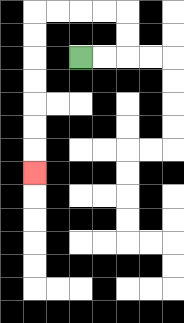{'start': '[3, 2]', 'end': '[1, 7]', 'path_directions': 'R,R,U,U,L,L,L,L,D,D,D,D,D,D,D', 'path_coordinates': '[[3, 2], [4, 2], [5, 2], [5, 1], [5, 0], [4, 0], [3, 0], [2, 0], [1, 0], [1, 1], [1, 2], [1, 3], [1, 4], [1, 5], [1, 6], [1, 7]]'}